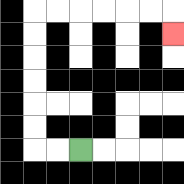{'start': '[3, 6]', 'end': '[7, 1]', 'path_directions': 'L,L,U,U,U,U,U,U,R,R,R,R,R,R,D', 'path_coordinates': '[[3, 6], [2, 6], [1, 6], [1, 5], [1, 4], [1, 3], [1, 2], [1, 1], [1, 0], [2, 0], [3, 0], [4, 0], [5, 0], [6, 0], [7, 0], [7, 1]]'}